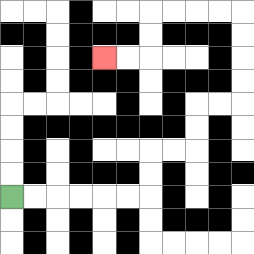{'start': '[0, 8]', 'end': '[4, 2]', 'path_directions': 'R,R,R,R,R,R,U,U,R,R,U,U,R,R,U,U,U,U,L,L,L,L,D,D,L,L', 'path_coordinates': '[[0, 8], [1, 8], [2, 8], [3, 8], [4, 8], [5, 8], [6, 8], [6, 7], [6, 6], [7, 6], [8, 6], [8, 5], [8, 4], [9, 4], [10, 4], [10, 3], [10, 2], [10, 1], [10, 0], [9, 0], [8, 0], [7, 0], [6, 0], [6, 1], [6, 2], [5, 2], [4, 2]]'}